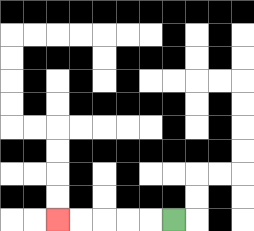{'start': '[7, 9]', 'end': '[2, 9]', 'path_directions': 'L,L,L,L,L', 'path_coordinates': '[[7, 9], [6, 9], [5, 9], [4, 9], [3, 9], [2, 9]]'}